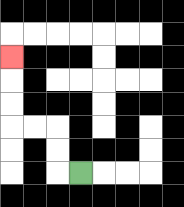{'start': '[3, 7]', 'end': '[0, 2]', 'path_directions': 'L,U,U,L,L,U,U,U', 'path_coordinates': '[[3, 7], [2, 7], [2, 6], [2, 5], [1, 5], [0, 5], [0, 4], [0, 3], [0, 2]]'}